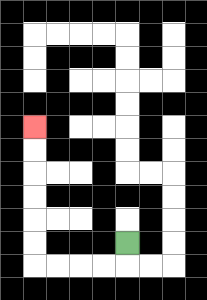{'start': '[5, 10]', 'end': '[1, 5]', 'path_directions': 'D,L,L,L,L,U,U,U,U,U,U', 'path_coordinates': '[[5, 10], [5, 11], [4, 11], [3, 11], [2, 11], [1, 11], [1, 10], [1, 9], [1, 8], [1, 7], [1, 6], [1, 5]]'}